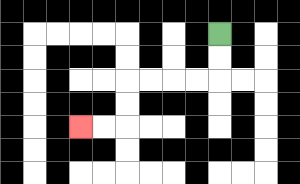{'start': '[9, 1]', 'end': '[3, 5]', 'path_directions': 'D,D,L,L,L,L,D,D,L,L', 'path_coordinates': '[[9, 1], [9, 2], [9, 3], [8, 3], [7, 3], [6, 3], [5, 3], [5, 4], [5, 5], [4, 5], [3, 5]]'}